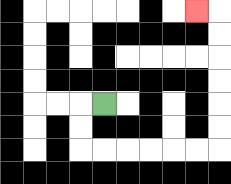{'start': '[4, 4]', 'end': '[8, 0]', 'path_directions': 'L,D,D,R,R,R,R,R,R,U,U,U,U,U,U,L', 'path_coordinates': '[[4, 4], [3, 4], [3, 5], [3, 6], [4, 6], [5, 6], [6, 6], [7, 6], [8, 6], [9, 6], [9, 5], [9, 4], [9, 3], [9, 2], [9, 1], [9, 0], [8, 0]]'}